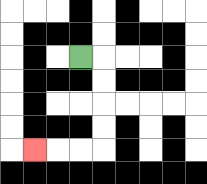{'start': '[3, 2]', 'end': '[1, 6]', 'path_directions': 'R,D,D,D,D,L,L,L', 'path_coordinates': '[[3, 2], [4, 2], [4, 3], [4, 4], [4, 5], [4, 6], [3, 6], [2, 6], [1, 6]]'}